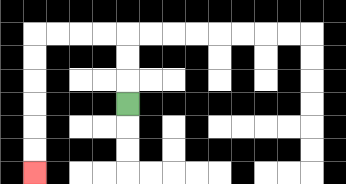{'start': '[5, 4]', 'end': '[1, 7]', 'path_directions': 'U,U,U,L,L,L,L,D,D,D,D,D,D', 'path_coordinates': '[[5, 4], [5, 3], [5, 2], [5, 1], [4, 1], [3, 1], [2, 1], [1, 1], [1, 2], [1, 3], [1, 4], [1, 5], [1, 6], [1, 7]]'}